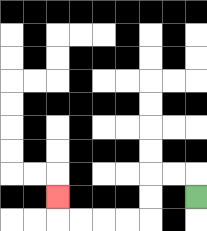{'start': '[8, 8]', 'end': '[2, 8]', 'path_directions': 'U,L,L,D,D,L,L,L,L,U', 'path_coordinates': '[[8, 8], [8, 7], [7, 7], [6, 7], [6, 8], [6, 9], [5, 9], [4, 9], [3, 9], [2, 9], [2, 8]]'}